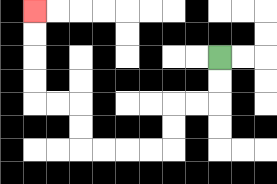{'start': '[9, 2]', 'end': '[1, 0]', 'path_directions': 'D,D,L,L,D,D,L,L,L,L,U,U,L,L,U,U,U,U', 'path_coordinates': '[[9, 2], [9, 3], [9, 4], [8, 4], [7, 4], [7, 5], [7, 6], [6, 6], [5, 6], [4, 6], [3, 6], [3, 5], [3, 4], [2, 4], [1, 4], [1, 3], [1, 2], [1, 1], [1, 0]]'}